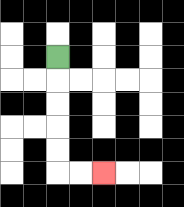{'start': '[2, 2]', 'end': '[4, 7]', 'path_directions': 'D,D,D,D,D,R,R', 'path_coordinates': '[[2, 2], [2, 3], [2, 4], [2, 5], [2, 6], [2, 7], [3, 7], [4, 7]]'}